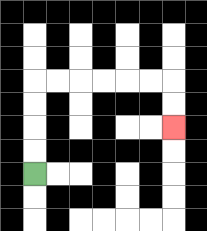{'start': '[1, 7]', 'end': '[7, 5]', 'path_directions': 'U,U,U,U,R,R,R,R,R,R,D,D', 'path_coordinates': '[[1, 7], [1, 6], [1, 5], [1, 4], [1, 3], [2, 3], [3, 3], [4, 3], [5, 3], [6, 3], [7, 3], [7, 4], [7, 5]]'}